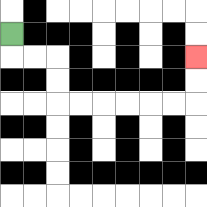{'start': '[0, 1]', 'end': '[8, 2]', 'path_directions': 'D,R,R,D,D,R,R,R,R,R,R,U,U', 'path_coordinates': '[[0, 1], [0, 2], [1, 2], [2, 2], [2, 3], [2, 4], [3, 4], [4, 4], [5, 4], [6, 4], [7, 4], [8, 4], [8, 3], [8, 2]]'}